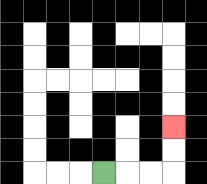{'start': '[4, 7]', 'end': '[7, 5]', 'path_directions': 'R,R,R,U,U', 'path_coordinates': '[[4, 7], [5, 7], [6, 7], [7, 7], [7, 6], [7, 5]]'}